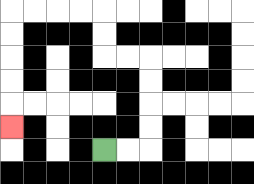{'start': '[4, 6]', 'end': '[0, 5]', 'path_directions': 'R,R,U,U,U,U,L,L,U,U,L,L,L,L,D,D,D,D,D', 'path_coordinates': '[[4, 6], [5, 6], [6, 6], [6, 5], [6, 4], [6, 3], [6, 2], [5, 2], [4, 2], [4, 1], [4, 0], [3, 0], [2, 0], [1, 0], [0, 0], [0, 1], [0, 2], [0, 3], [0, 4], [0, 5]]'}